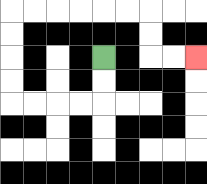{'start': '[4, 2]', 'end': '[8, 2]', 'path_directions': 'D,D,L,L,L,L,U,U,U,U,R,R,R,R,R,R,D,D,R,R', 'path_coordinates': '[[4, 2], [4, 3], [4, 4], [3, 4], [2, 4], [1, 4], [0, 4], [0, 3], [0, 2], [0, 1], [0, 0], [1, 0], [2, 0], [3, 0], [4, 0], [5, 0], [6, 0], [6, 1], [6, 2], [7, 2], [8, 2]]'}